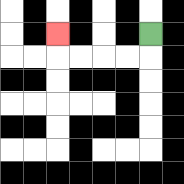{'start': '[6, 1]', 'end': '[2, 1]', 'path_directions': 'D,L,L,L,L,U', 'path_coordinates': '[[6, 1], [6, 2], [5, 2], [4, 2], [3, 2], [2, 2], [2, 1]]'}